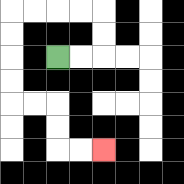{'start': '[2, 2]', 'end': '[4, 6]', 'path_directions': 'R,R,U,U,L,L,L,L,D,D,D,D,R,R,D,D,R,R', 'path_coordinates': '[[2, 2], [3, 2], [4, 2], [4, 1], [4, 0], [3, 0], [2, 0], [1, 0], [0, 0], [0, 1], [0, 2], [0, 3], [0, 4], [1, 4], [2, 4], [2, 5], [2, 6], [3, 6], [4, 6]]'}